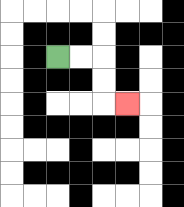{'start': '[2, 2]', 'end': '[5, 4]', 'path_directions': 'R,R,D,D,R', 'path_coordinates': '[[2, 2], [3, 2], [4, 2], [4, 3], [4, 4], [5, 4]]'}